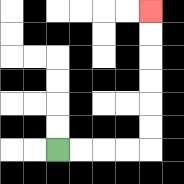{'start': '[2, 6]', 'end': '[6, 0]', 'path_directions': 'R,R,R,R,U,U,U,U,U,U', 'path_coordinates': '[[2, 6], [3, 6], [4, 6], [5, 6], [6, 6], [6, 5], [6, 4], [6, 3], [6, 2], [6, 1], [6, 0]]'}